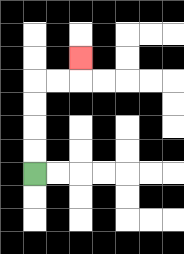{'start': '[1, 7]', 'end': '[3, 2]', 'path_directions': 'U,U,U,U,R,R,U', 'path_coordinates': '[[1, 7], [1, 6], [1, 5], [1, 4], [1, 3], [2, 3], [3, 3], [3, 2]]'}